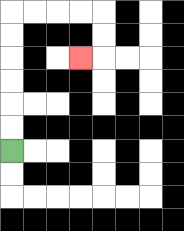{'start': '[0, 6]', 'end': '[3, 2]', 'path_directions': 'U,U,U,U,U,U,R,R,R,R,D,D,L', 'path_coordinates': '[[0, 6], [0, 5], [0, 4], [0, 3], [0, 2], [0, 1], [0, 0], [1, 0], [2, 0], [3, 0], [4, 0], [4, 1], [4, 2], [3, 2]]'}